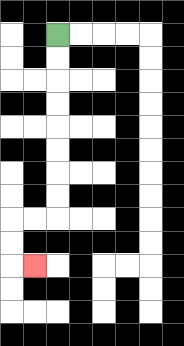{'start': '[2, 1]', 'end': '[1, 11]', 'path_directions': 'D,D,D,D,D,D,D,D,L,L,D,D,R', 'path_coordinates': '[[2, 1], [2, 2], [2, 3], [2, 4], [2, 5], [2, 6], [2, 7], [2, 8], [2, 9], [1, 9], [0, 9], [0, 10], [0, 11], [1, 11]]'}